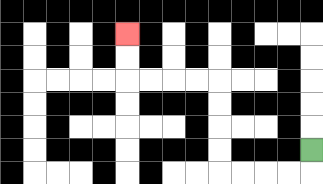{'start': '[13, 6]', 'end': '[5, 1]', 'path_directions': 'D,L,L,L,L,U,U,U,U,L,L,L,L,U,U', 'path_coordinates': '[[13, 6], [13, 7], [12, 7], [11, 7], [10, 7], [9, 7], [9, 6], [9, 5], [9, 4], [9, 3], [8, 3], [7, 3], [6, 3], [5, 3], [5, 2], [5, 1]]'}